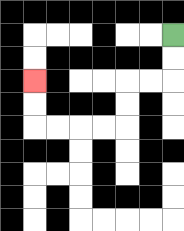{'start': '[7, 1]', 'end': '[1, 3]', 'path_directions': 'D,D,L,L,D,D,L,L,L,L,U,U', 'path_coordinates': '[[7, 1], [7, 2], [7, 3], [6, 3], [5, 3], [5, 4], [5, 5], [4, 5], [3, 5], [2, 5], [1, 5], [1, 4], [1, 3]]'}